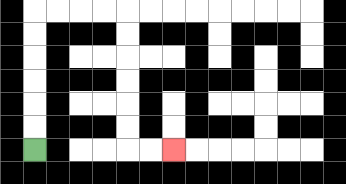{'start': '[1, 6]', 'end': '[7, 6]', 'path_directions': 'U,U,U,U,U,U,R,R,R,R,D,D,D,D,D,D,R,R', 'path_coordinates': '[[1, 6], [1, 5], [1, 4], [1, 3], [1, 2], [1, 1], [1, 0], [2, 0], [3, 0], [4, 0], [5, 0], [5, 1], [5, 2], [5, 3], [5, 4], [5, 5], [5, 6], [6, 6], [7, 6]]'}